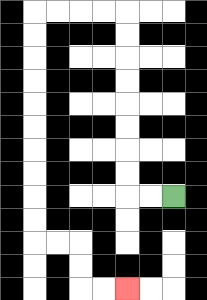{'start': '[7, 8]', 'end': '[5, 12]', 'path_directions': 'L,L,U,U,U,U,U,U,U,U,L,L,L,L,D,D,D,D,D,D,D,D,D,D,R,R,D,D,R,R', 'path_coordinates': '[[7, 8], [6, 8], [5, 8], [5, 7], [5, 6], [5, 5], [5, 4], [5, 3], [5, 2], [5, 1], [5, 0], [4, 0], [3, 0], [2, 0], [1, 0], [1, 1], [1, 2], [1, 3], [1, 4], [1, 5], [1, 6], [1, 7], [1, 8], [1, 9], [1, 10], [2, 10], [3, 10], [3, 11], [3, 12], [4, 12], [5, 12]]'}